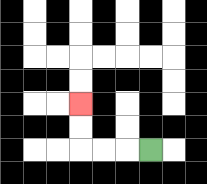{'start': '[6, 6]', 'end': '[3, 4]', 'path_directions': 'L,L,L,U,U', 'path_coordinates': '[[6, 6], [5, 6], [4, 6], [3, 6], [3, 5], [3, 4]]'}